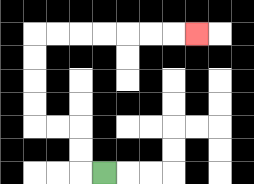{'start': '[4, 7]', 'end': '[8, 1]', 'path_directions': 'L,U,U,L,L,U,U,U,U,R,R,R,R,R,R,R', 'path_coordinates': '[[4, 7], [3, 7], [3, 6], [3, 5], [2, 5], [1, 5], [1, 4], [1, 3], [1, 2], [1, 1], [2, 1], [3, 1], [4, 1], [5, 1], [6, 1], [7, 1], [8, 1]]'}